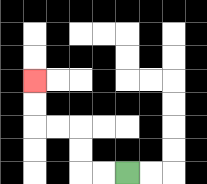{'start': '[5, 7]', 'end': '[1, 3]', 'path_directions': 'L,L,U,U,L,L,U,U', 'path_coordinates': '[[5, 7], [4, 7], [3, 7], [3, 6], [3, 5], [2, 5], [1, 5], [1, 4], [1, 3]]'}